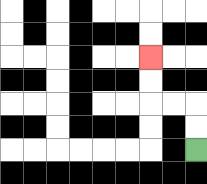{'start': '[8, 6]', 'end': '[6, 2]', 'path_directions': 'U,U,L,L,U,U', 'path_coordinates': '[[8, 6], [8, 5], [8, 4], [7, 4], [6, 4], [6, 3], [6, 2]]'}